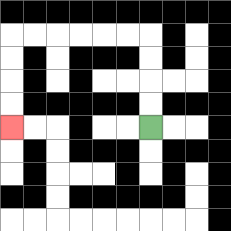{'start': '[6, 5]', 'end': '[0, 5]', 'path_directions': 'U,U,U,U,L,L,L,L,L,L,D,D,D,D', 'path_coordinates': '[[6, 5], [6, 4], [6, 3], [6, 2], [6, 1], [5, 1], [4, 1], [3, 1], [2, 1], [1, 1], [0, 1], [0, 2], [0, 3], [0, 4], [0, 5]]'}